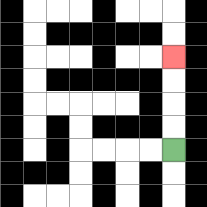{'start': '[7, 6]', 'end': '[7, 2]', 'path_directions': 'U,U,U,U', 'path_coordinates': '[[7, 6], [7, 5], [7, 4], [7, 3], [7, 2]]'}